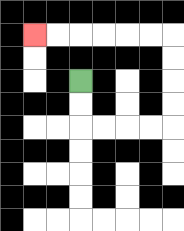{'start': '[3, 3]', 'end': '[1, 1]', 'path_directions': 'D,D,R,R,R,R,U,U,U,U,L,L,L,L,L,L', 'path_coordinates': '[[3, 3], [3, 4], [3, 5], [4, 5], [5, 5], [6, 5], [7, 5], [7, 4], [7, 3], [7, 2], [7, 1], [6, 1], [5, 1], [4, 1], [3, 1], [2, 1], [1, 1]]'}